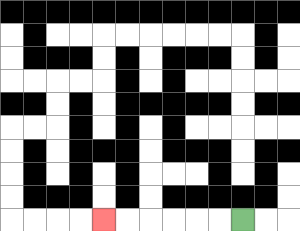{'start': '[10, 9]', 'end': '[4, 9]', 'path_directions': 'L,L,L,L,L,L', 'path_coordinates': '[[10, 9], [9, 9], [8, 9], [7, 9], [6, 9], [5, 9], [4, 9]]'}